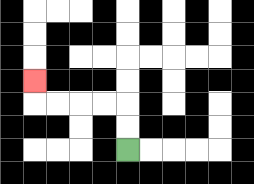{'start': '[5, 6]', 'end': '[1, 3]', 'path_directions': 'U,U,L,L,L,L,U', 'path_coordinates': '[[5, 6], [5, 5], [5, 4], [4, 4], [3, 4], [2, 4], [1, 4], [1, 3]]'}